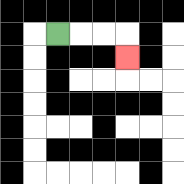{'start': '[2, 1]', 'end': '[5, 2]', 'path_directions': 'R,R,R,D', 'path_coordinates': '[[2, 1], [3, 1], [4, 1], [5, 1], [5, 2]]'}